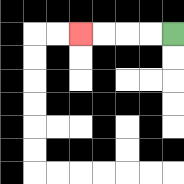{'start': '[7, 1]', 'end': '[3, 1]', 'path_directions': 'L,L,L,L', 'path_coordinates': '[[7, 1], [6, 1], [5, 1], [4, 1], [3, 1]]'}